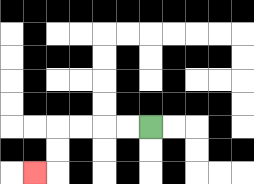{'start': '[6, 5]', 'end': '[1, 7]', 'path_directions': 'L,L,L,L,D,D,L', 'path_coordinates': '[[6, 5], [5, 5], [4, 5], [3, 5], [2, 5], [2, 6], [2, 7], [1, 7]]'}